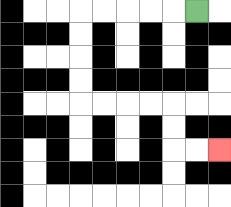{'start': '[8, 0]', 'end': '[9, 6]', 'path_directions': 'L,L,L,L,L,D,D,D,D,R,R,R,R,D,D,R,R', 'path_coordinates': '[[8, 0], [7, 0], [6, 0], [5, 0], [4, 0], [3, 0], [3, 1], [3, 2], [3, 3], [3, 4], [4, 4], [5, 4], [6, 4], [7, 4], [7, 5], [7, 6], [8, 6], [9, 6]]'}